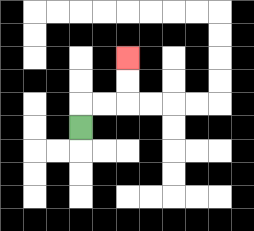{'start': '[3, 5]', 'end': '[5, 2]', 'path_directions': 'U,R,R,U,U', 'path_coordinates': '[[3, 5], [3, 4], [4, 4], [5, 4], [5, 3], [5, 2]]'}